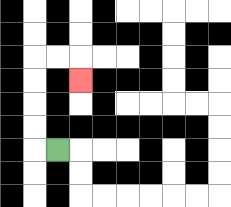{'start': '[2, 6]', 'end': '[3, 3]', 'path_directions': 'L,U,U,U,U,R,R,D', 'path_coordinates': '[[2, 6], [1, 6], [1, 5], [1, 4], [1, 3], [1, 2], [2, 2], [3, 2], [3, 3]]'}